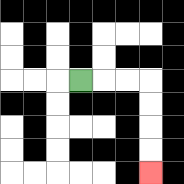{'start': '[3, 3]', 'end': '[6, 7]', 'path_directions': 'R,R,R,D,D,D,D', 'path_coordinates': '[[3, 3], [4, 3], [5, 3], [6, 3], [6, 4], [6, 5], [6, 6], [6, 7]]'}